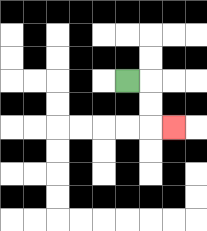{'start': '[5, 3]', 'end': '[7, 5]', 'path_directions': 'R,D,D,R', 'path_coordinates': '[[5, 3], [6, 3], [6, 4], [6, 5], [7, 5]]'}